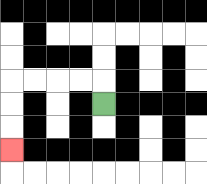{'start': '[4, 4]', 'end': '[0, 6]', 'path_directions': 'U,L,L,L,L,D,D,D', 'path_coordinates': '[[4, 4], [4, 3], [3, 3], [2, 3], [1, 3], [0, 3], [0, 4], [0, 5], [0, 6]]'}